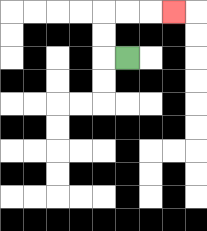{'start': '[5, 2]', 'end': '[7, 0]', 'path_directions': 'L,U,U,R,R,R', 'path_coordinates': '[[5, 2], [4, 2], [4, 1], [4, 0], [5, 0], [6, 0], [7, 0]]'}